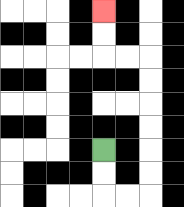{'start': '[4, 6]', 'end': '[4, 0]', 'path_directions': 'D,D,R,R,U,U,U,U,U,U,L,L,U,U', 'path_coordinates': '[[4, 6], [4, 7], [4, 8], [5, 8], [6, 8], [6, 7], [6, 6], [6, 5], [6, 4], [6, 3], [6, 2], [5, 2], [4, 2], [4, 1], [4, 0]]'}